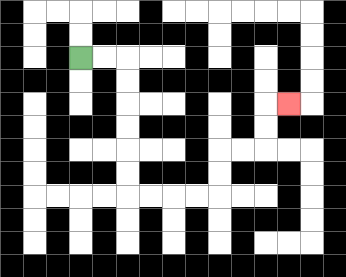{'start': '[3, 2]', 'end': '[12, 4]', 'path_directions': 'R,R,D,D,D,D,D,D,R,R,R,R,U,U,R,R,U,U,R', 'path_coordinates': '[[3, 2], [4, 2], [5, 2], [5, 3], [5, 4], [5, 5], [5, 6], [5, 7], [5, 8], [6, 8], [7, 8], [8, 8], [9, 8], [9, 7], [9, 6], [10, 6], [11, 6], [11, 5], [11, 4], [12, 4]]'}